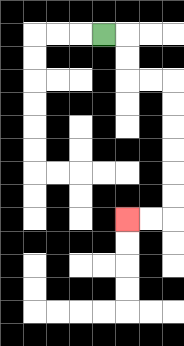{'start': '[4, 1]', 'end': '[5, 9]', 'path_directions': 'R,D,D,R,R,D,D,D,D,D,D,L,L', 'path_coordinates': '[[4, 1], [5, 1], [5, 2], [5, 3], [6, 3], [7, 3], [7, 4], [7, 5], [7, 6], [7, 7], [7, 8], [7, 9], [6, 9], [5, 9]]'}